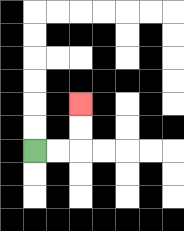{'start': '[1, 6]', 'end': '[3, 4]', 'path_directions': 'R,R,U,U', 'path_coordinates': '[[1, 6], [2, 6], [3, 6], [3, 5], [3, 4]]'}